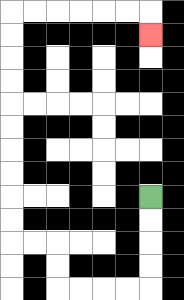{'start': '[6, 8]', 'end': '[6, 1]', 'path_directions': 'D,D,D,D,L,L,L,L,U,U,L,L,U,U,U,U,U,U,U,U,U,U,R,R,R,R,R,R,D', 'path_coordinates': '[[6, 8], [6, 9], [6, 10], [6, 11], [6, 12], [5, 12], [4, 12], [3, 12], [2, 12], [2, 11], [2, 10], [1, 10], [0, 10], [0, 9], [0, 8], [0, 7], [0, 6], [0, 5], [0, 4], [0, 3], [0, 2], [0, 1], [0, 0], [1, 0], [2, 0], [3, 0], [4, 0], [5, 0], [6, 0], [6, 1]]'}